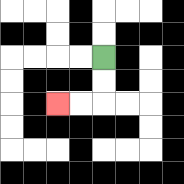{'start': '[4, 2]', 'end': '[2, 4]', 'path_directions': 'D,D,L,L', 'path_coordinates': '[[4, 2], [4, 3], [4, 4], [3, 4], [2, 4]]'}